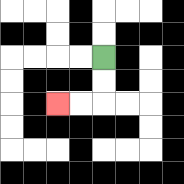{'start': '[4, 2]', 'end': '[2, 4]', 'path_directions': 'D,D,L,L', 'path_coordinates': '[[4, 2], [4, 3], [4, 4], [3, 4], [2, 4]]'}